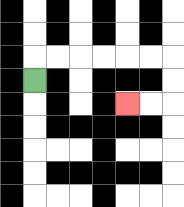{'start': '[1, 3]', 'end': '[5, 4]', 'path_directions': 'U,R,R,R,R,R,R,D,D,L,L', 'path_coordinates': '[[1, 3], [1, 2], [2, 2], [3, 2], [4, 2], [5, 2], [6, 2], [7, 2], [7, 3], [7, 4], [6, 4], [5, 4]]'}